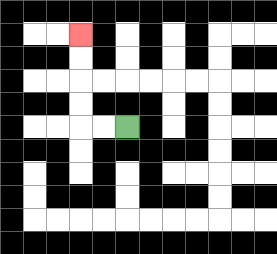{'start': '[5, 5]', 'end': '[3, 1]', 'path_directions': 'L,L,U,U,U,U', 'path_coordinates': '[[5, 5], [4, 5], [3, 5], [3, 4], [3, 3], [3, 2], [3, 1]]'}